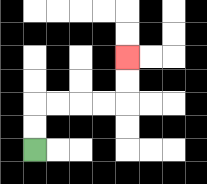{'start': '[1, 6]', 'end': '[5, 2]', 'path_directions': 'U,U,R,R,R,R,U,U', 'path_coordinates': '[[1, 6], [1, 5], [1, 4], [2, 4], [3, 4], [4, 4], [5, 4], [5, 3], [5, 2]]'}